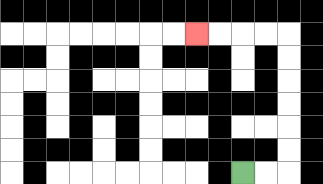{'start': '[10, 7]', 'end': '[8, 1]', 'path_directions': 'R,R,U,U,U,U,U,U,L,L,L,L', 'path_coordinates': '[[10, 7], [11, 7], [12, 7], [12, 6], [12, 5], [12, 4], [12, 3], [12, 2], [12, 1], [11, 1], [10, 1], [9, 1], [8, 1]]'}